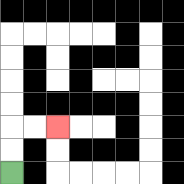{'start': '[0, 7]', 'end': '[2, 5]', 'path_directions': 'U,U,R,R', 'path_coordinates': '[[0, 7], [0, 6], [0, 5], [1, 5], [2, 5]]'}